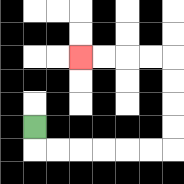{'start': '[1, 5]', 'end': '[3, 2]', 'path_directions': 'D,R,R,R,R,R,R,U,U,U,U,L,L,L,L', 'path_coordinates': '[[1, 5], [1, 6], [2, 6], [3, 6], [4, 6], [5, 6], [6, 6], [7, 6], [7, 5], [7, 4], [7, 3], [7, 2], [6, 2], [5, 2], [4, 2], [3, 2]]'}